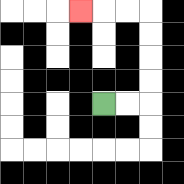{'start': '[4, 4]', 'end': '[3, 0]', 'path_directions': 'R,R,U,U,U,U,L,L,L', 'path_coordinates': '[[4, 4], [5, 4], [6, 4], [6, 3], [6, 2], [6, 1], [6, 0], [5, 0], [4, 0], [3, 0]]'}